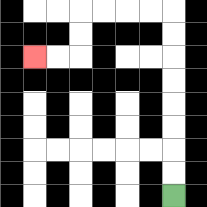{'start': '[7, 8]', 'end': '[1, 2]', 'path_directions': 'U,U,U,U,U,U,U,U,L,L,L,L,D,D,L,L', 'path_coordinates': '[[7, 8], [7, 7], [7, 6], [7, 5], [7, 4], [7, 3], [7, 2], [7, 1], [7, 0], [6, 0], [5, 0], [4, 0], [3, 0], [3, 1], [3, 2], [2, 2], [1, 2]]'}